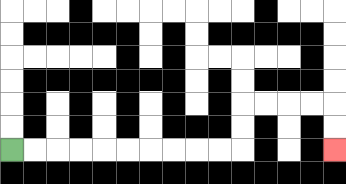{'start': '[0, 6]', 'end': '[14, 6]', 'path_directions': 'R,R,R,R,R,R,R,R,R,R,U,U,R,R,R,R,D,D', 'path_coordinates': '[[0, 6], [1, 6], [2, 6], [3, 6], [4, 6], [5, 6], [6, 6], [7, 6], [8, 6], [9, 6], [10, 6], [10, 5], [10, 4], [11, 4], [12, 4], [13, 4], [14, 4], [14, 5], [14, 6]]'}